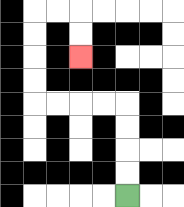{'start': '[5, 8]', 'end': '[3, 2]', 'path_directions': 'U,U,U,U,L,L,L,L,U,U,U,U,R,R,D,D', 'path_coordinates': '[[5, 8], [5, 7], [5, 6], [5, 5], [5, 4], [4, 4], [3, 4], [2, 4], [1, 4], [1, 3], [1, 2], [1, 1], [1, 0], [2, 0], [3, 0], [3, 1], [3, 2]]'}